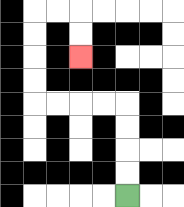{'start': '[5, 8]', 'end': '[3, 2]', 'path_directions': 'U,U,U,U,L,L,L,L,U,U,U,U,R,R,D,D', 'path_coordinates': '[[5, 8], [5, 7], [5, 6], [5, 5], [5, 4], [4, 4], [3, 4], [2, 4], [1, 4], [1, 3], [1, 2], [1, 1], [1, 0], [2, 0], [3, 0], [3, 1], [3, 2]]'}